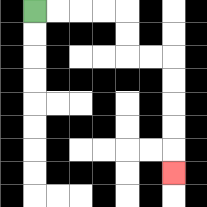{'start': '[1, 0]', 'end': '[7, 7]', 'path_directions': 'R,R,R,R,D,D,R,R,D,D,D,D,D', 'path_coordinates': '[[1, 0], [2, 0], [3, 0], [4, 0], [5, 0], [5, 1], [5, 2], [6, 2], [7, 2], [7, 3], [7, 4], [7, 5], [7, 6], [7, 7]]'}